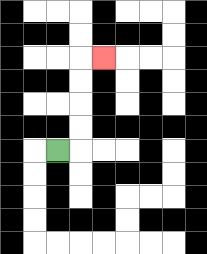{'start': '[2, 6]', 'end': '[4, 2]', 'path_directions': 'R,U,U,U,U,R', 'path_coordinates': '[[2, 6], [3, 6], [3, 5], [3, 4], [3, 3], [3, 2], [4, 2]]'}